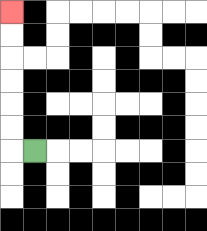{'start': '[1, 6]', 'end': '[0, 0]', 'path_directions': 'L,U,U,U,U,U,U', 'path_coordinates': '[[1, 6], [0, 6], [0, 5], [0, 4], [0, 3], [0, 2], [0, 1], [0, 0]]'}